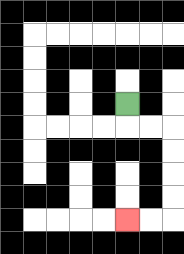{'start': '[5, 4]', 'end': '[5, 9]', 'path_directions': 'D,R,R,D,D,D,D,L,L', 'path_coordinates': '[[5, 4], [5, 5], [6, 5], [7, 5], [7, 6], [7, 7], [7, 8], [7, 9], [6, 9], [5, 9]]'}